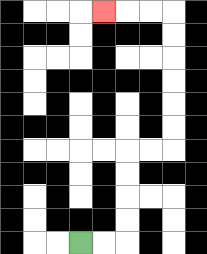{'start': '[3, 10]', 'end': '[4, 0]', 'path_directions': 'R,R,U,U,U,U,R,R,U,U,U,U,U,U,L,L,L', 'path_coordinates': '[[3, 10], [4, 10], [5, 10], [5, 9], [5, 8], [5, 7], [5, 6], [6, 6], [7, 6], [7, 5], [7, 4], [7, 3], [7, 2], [7, 1], [7, 0], [6, 0], [5, 0], [4, 0]]'}